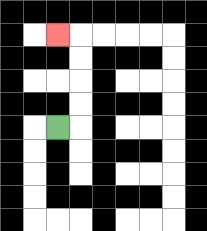{'start': '[2, 5]', 'end': '[2, 1]', 'path_directions': 'R,U,U,U,U,L', 'path_coordinates': '[[2, 5], [3, 5], [3, 4], [3, 3], [3, 2], [3, 1], [2, 1]]'}